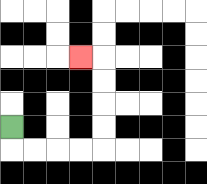{'start': '[0, 5]', 'end': '[3, 2]', 'path_directions': 'D,R,R,R,R,U,U,U,U,L', 'path_coordinates': '[[0, 5], [0, 6], [1, 6], [2, 6], [3, 6], [4, 6], [4, 5], [4, 4], [4, 3], [4, 2], [3, 2]]'}